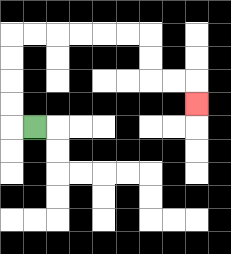{'start': '[1, 5]', 'end': '[8, 4]', 'path_directions': 'L,U,U,U,U,R,R,R,R,R,R,D,D,R,R,D', 'path_coordinates': '[[1, 5], [0, 5], [0, 4], [0, 3], [0, 2], [0, 1], [1, 1], [2, 1], [3, 1], [4, 1], [5, 1], [6, 1], [6, 2], [6, 3], [7, 3], [8, 3], [8, 4]]'}